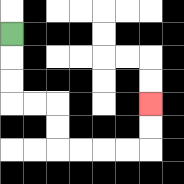{'start': '[0, 1]', 'end': '[6, 4]', 'path_directions': 'D,D,D,R,R,D,D,R,R,R,R,U,U', 'path_coordinates': '[[0, 1], [0, 2], [0, 3], [0, 4], [1, 4], [2, 4], [2, 5], [2, 6], [3, 6], [4, 6], [5, 6], [6, 6], [6, 5], [6, 4]]'}